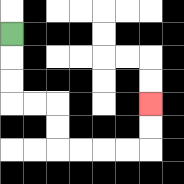{'start': '[0, 1]', 'end': '[6, 4]', 'path_directions': 'D,D,D,R,R,D,D,R,R,R,R,U,U', 'path_coordinates': '[[0, 1], [0, 2], [0, 3], [0, 4], [1, 4], [2, 4], [2, 5], [2, 6], [3, 6], [4, 6], [5, 6], [6, 6], [6, 5], [6, 4]]'}